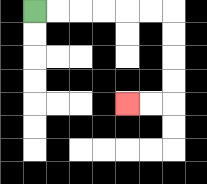{'start': '[1, 0]', 'end': '[5, 4]', 'path_directions': 'R,R,R,R,R,R,D,D,D,D,L,L', 'path_coordinates': '[[1, 0], [2, 0], [3, 0], [4, 0], [5, 0], [6, 0], [7, 0], [7, 1], [7, 2], [7, 3], [7, 4], [6, 4], [5, 4]]'}